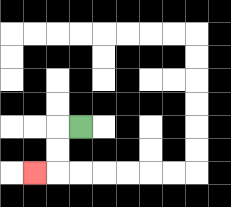{'start': '[3, 5]', 'end': '[1, 7]', 'path_directions': 'L,D,D,L', 'path_coordinates': '[[3, 5], [2, 5], [2, 6], [2, 7], [1, 7]]'}